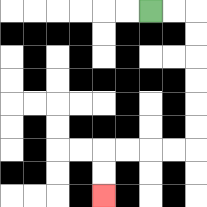{'start': '[6, 0]', 'end': '[4, 8]', 'path_directions': 'R,R,D,D,D,D,D,D,L,L,L,L,D,D', 'path_coordinates': '[[6, 0], [7, 0], [8, 0], [8, 1], [8, 2], [8, 3], [8, 4], [8, 5], [8, 6], [7, 6], [6, 6], [5, 6], [4, 6], [4, 7], [4, 8]]'}